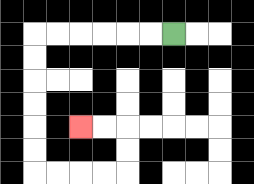{'start': '[7, 1]', 'end': '[3, 5]', 'path_directions': 'L,L,L,L,L,L,D,D,D,D,D,D,R,R,R,R,U,U,L,L', 'path_coordinates': '[[7, 1], [6, 1], [5, 1], [4, 1], [3, 1], [2, 1], [1, 1], [1, 2], [1, 3], [1, 4], [1, 5], [1, 6], [1, 7], [2, 7], [3, 7], [4, 7], [5, 7], [5, 6], [5, 5], [4, 5], [3, 5]]'}